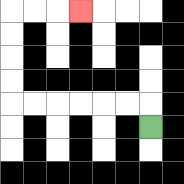{'start': '[6, 5]', 'end': '[3, 0]', 'path_directions': 'U,L,L,L,L,L,L,U,U,U,U,R,R,R', 'path_coordinates': '[[6, 5], [6, 4], [5, 4], [4, 4], [3, 4], [2, 4], [1, 4], [0, 4], [0, 3], [0, 2], [0, 1], [0, 0], [1, 0], [2, 0], [3, 0]]'}